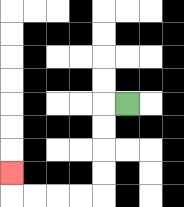{'start': '[5, 4]', 'end': '[0, 7]', 'path_directions': 'L,D,D,D,D,L,L,L,L,U', 'path_coordinates': '[[5, 4], [4, 4], [4, 5], [4, 6], [4, 7], [4, 8], [3, 8], [2, 8], [1, 8], [0, 8], [0, 7]]'}